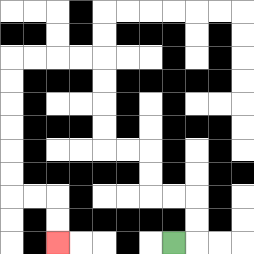{'start': '[7, 10]', 'end': '[2, 10]', 'path_directions': 'R,U,U,L,L,U,U,L,L,U,U,U,U,L,L,L,L,D,D,D,D,D,D,R,R,D,D', 'path_coordinates': '[[7, 10], [8, 10], [8, 9], [8, 8], [7, 8], [6, 8], [6, 7], [6, 6], [5, 6], [4, 6], [4, 5], [4, 4], [4, 3], [4, 2], [3, 2], [2, 2], [1, 2], [0, 2], [0, 3], [0, 4], [0, 5], [0, 6], [0, 7], [0, 8], [1, 8], [2, 8], [2, 9], [2, 10]]'}